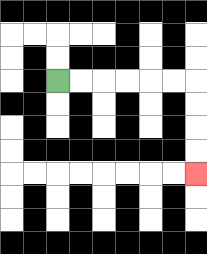{'start': '[2, 3]', 'end': '[8, 7]', 'path_directions': 'R,R,R,R,R,R,D,D,D,D', 'path_coordinates': '[[2, 3], [3, 3], [4, 3], [5, 3], [6, 3], [7, 3], [8, 3], [8, 4], [8, 5], [8, 6], [8, 7]]'}